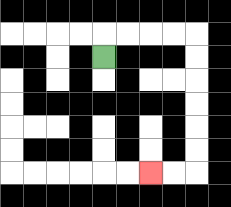{'start': '[4, 2]', 'end': '[6, 7]', 'path_directions': 'U,R,R,R,R,D,D,D,D,D,D,L,L', 'path_coordinates': '[[4, 2], [4, 1], [5, 1], [6, 1], [7, 1], [8, 1], [8, 2], [8, 3], [8, 4], [8, 5], [8, 6], [8, 7], [7, 7], [6, 7]]'}